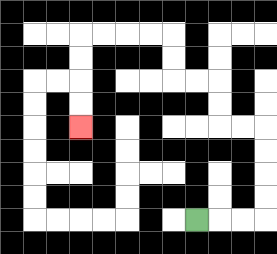{'start': '[8, 9]', 'end': '[3, 5]', 'path_directions': 'R,R,R,U,U,U,U,L,L,U,U,L,L,U,U,L,L,L,L,D,D,D,D', 'path_coordinates': '[[8, 9], [9, 9], [10, 9], [11, 9], [11, 8], [11, 7], [11, 6], [11, 5], [10, 5], [9, 5], [9, 4], [9, 3], [8, 3], [7, 3], [7, 2], [7, 1], [6, 1], [5, 1], [4, 1], [3, 1], [3, 2], [3, 3], [3, 4], [3, 5]]'}